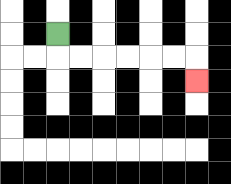{'start': '[2, 1]', 'end': '[8, 3]', 'path_directions': 'D,R,R,R,R,R,R,D', 'path_coordinates': '[[2, 1], [2, 2], [3, 2], [4, 2], [5, 2], [6, 2], [7, 2], [8, 2], [8, 3]]'}